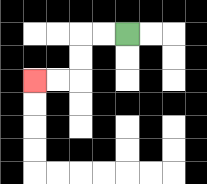{'start': '[5, 1]', 'end': '[1, 3]', 'path_directions': 'L,L,D,D,L,L', 'path_coordinates': '[[5, 1], [4, 1], [3, 1], [3, 2], [3, 3], [2, 3], [1, 3]]'}